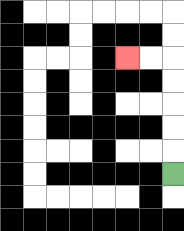{'start': '[7, 7]', 'end': '[5, 2]', 'path_directions': 'U,U,U,U,U,L,L', 'path_coordinates': '[[7, 7], [7, 6], [7, 5], [7, 4], [7, 3], [7, 2], [6, 2], [5, 2]]'}